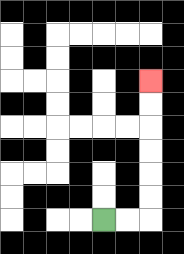{'start': '[4, 9]', 'end': '[6, 3]', 'path_directions': 'R,R,U,U,U,U,U,U', 'path_coordinates': '[[4, 9], [5, 9], [6, 9], [6, 8], [6, 7], [6, 6], [6, 5], [6, 4], [6, 3]]'}